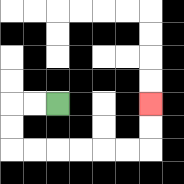{'start': '[2, 4]', 'end': '[6, 4]', 'path_directions': 'L,L,D,D,R,R,R,R,R,R,U,U', 'path_coordinates': '[[2, 4], [1, 4], [0, 4], [0, 5], [0, 6], [1, 6], [2, 6], [3, 6], [4, 6], [5, 6], [6, 6], [6, 5], [6, 4]]'}